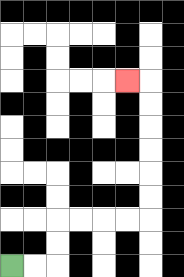{'start': '[0, 11]', 'end': '[5, 3]', 'path_directions': 'R,R,U,U,R,R,R,R,U,U,U,U,U,U,L', 'path_coordinates': '[[0, 11], [1, 11], [2, 11], [2, 10], [2, 9], [3, 9], [4, 9], [5, 9], [6, 9], [6, 8], [6, 7], [6, 6], [6, 5], [6, 4], [6, 3], [5, 3]]'}